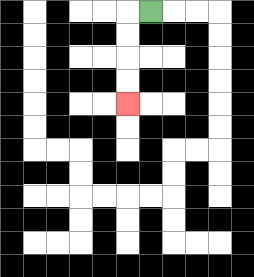{'start': '[6, 0]', 'end': '[5, 4]', 'path_directions': 'L,D,D,D,D', 'path_coordinates': '[[6, 0], [5, 0], [5, 1], [5, 2], [5, 3], [5, 4]]'}